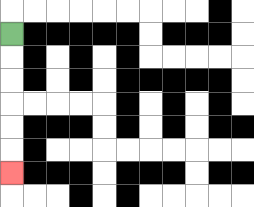{'start': '[0, 1]', 'end': '[0, 7]', 'path_directions': 'D,D,D,D,D,D', 'path_coordinates': '[[0, 1], [0, 2], [0, 3], [0, 4], [0, 5], [0, 6], [0, 7]]'}